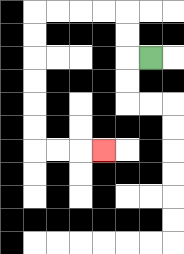{'start': '[6, 2]', 'end': '[4, 6]', 'path_directions': 'L,U,U,L,L,L,L,D,D,D,D,D,D,R,R,R', 'path_coordinates': '[[6, 2], [5, 2], [5, 1], [5, 0], [4, 0], [3, 0], [2, 0], [1, 0], [1, 1], [1, 2], [1, 3], [1, 4], [1, 5], [1, 6], [2, 6], [3, 6], [4, 6]]'}